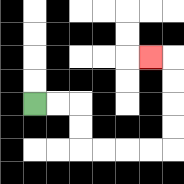{'start': '[1, 4]', 'end': '[6, 2]', 'path_directions': 'R,R,D,D,R,R,R,R,U,U,U,U,L', 'path_coordinates': '[[1, 4], [2, 4], [3, 4], [3, 5], [3, 6], [4, 6], [5, 6], [6, 6], [7, 6], [7, 5], [7, 4], [7, 3], [7, 2], [6, 2]]'}